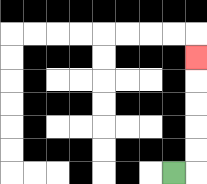{'start': '[7, 7]', 'end': '[8, 2]', 'path_directions': 'R,U,U,U,U,U', 'path_coordinates': '[[7, 7], [8, 7], [8, 6], [8, 5], [8, 4], [8, 3], [8, 2]]'}